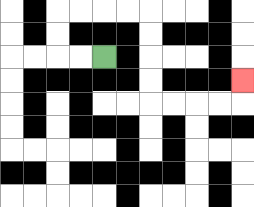{'start': '[4, 2]', 'end': '[10, 3]', 'path_directions': 'L,L,U,U,R,R,R,R,D,D,D,D,R,R,R,R,U', 'path_coordinates': '[[4, 2], [3, 2], [2, 2], [2, 1], [2, 0], [3, 0], [4, 0], [5, 0], [6, 0], [6, 1], [6, 2], [6, 3], [6, 4], [7, 4], [8, 4], [9, 4], [10, 4], [10, 3]]'}